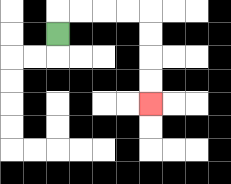{'start': '[2, 1]', 'end': '[6, 4]', 'path_directions': 'U,R,R,R,R,D,D,D,D', 'path_coordinates': '[[2, 1], [2, 0], [3, 0], [4, 0], [5, 0], [6, 0], [6, 1], [6, 2], [6, 3], [6, 4]]'}